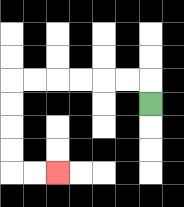{'start': '[6, 4]', 'end': '[2, 7]', 'path_directions': 'U,L,L,L,L,L,L,D,D,D,D,R,R', 'path_coordinates': '[[6, 4], [6, 3], [5, 3], [4, 3], [3, 3], [2, 3], [1, 3], [0, 3], [0, 4], [0, 5], [0, 6], [0, 7], [1, 7], [2, 7]]'}